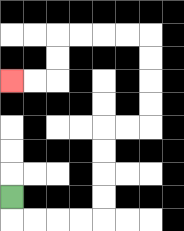{'start': '[0, 8]', 'end': '[0, 3]', 'path_directions': 'D,R,R,R,R,U,U,U,U,R,R,U,U,U,U,L,L,L,L,D,D,L,L', 'path_coordinates': '[[0, 8], [0, 9], [1, 9], [2, 9], [3, 9], [4, 9], [4, 8], [4, 7], [4, 6], [4, 5], [5, 5], [6, 5], [6, 4], [6, 3], [6, 2], [6, 1], [5, 1], [4, 1], [3, 1], [2, 1], [2, 2], [2, 3], [1, 3], [0, 3]]'}